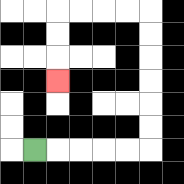{'start': '[1, 6]', 'end': '[2, 3]', 'path_directions': 'R,R,R,R,R,U,U,U,U,U,U,L,L,L,L,D,D,D', 'path_coordinates': '[[1, 6], [2, 6], [3, 6], [4, 6], [5, 6], [6, 6], [6, 5], [6, 4], [6, 3], [6, 2], [6, 1], [6, 0], [5, 0], [4, 0], [3, 0], [2, 0], [2, 1], [2, 2], [2, 3]]'}